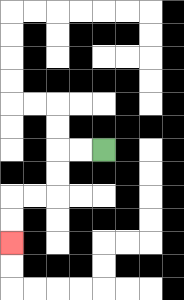{'start': '[4, 6]', 'end': '[0, 10]', 'path_directions': 'L,L,D,D,L,L,D,D', 'path_coordinates': '[[4, 6], [3, 6], [2, 6], [2, 7], [2, 8], [1, 8], [0, 8], [0, 9], [0, 10]]'}